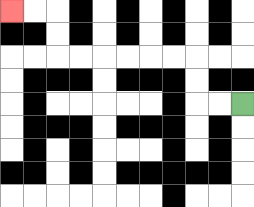{'start': '[10, 4]', 'end': '[0, 0]', 'path_directions': 'L,L,U,U,L,L,L,L,L,L,U,U,L,L', 'path_coordinates': '[[10, 4], [9, 4], [8, 4], [8, 3], [8, 2], [7, 2], [6, 2], [5, 2], [4, 2], [3, 2], [2, 2], [2, 1], [2, 0], [1, 0], [0, 0]]'}